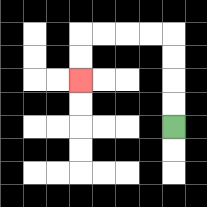{'start': '[7, 5]', 'end': '[3, 3]', 'path_directions': 'U,U,U,U,L,L,L,L,D,D', 'path_coordinates': '[[7, 5], [7, 4], [7, 3], [7, 2], [7, 1], [6, 1], [5, 1], [4, 1], [3, 1], [3, 2], [3, 3]]'}